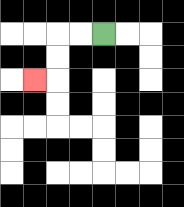{'start': '[4, 1]', 'end': '[1, 3]', 'path_directions': 'L,L,D,D,L', 'path_coordinates': '[[4, 1], [3, 1], [2, 1], [2, 2], [2, 3], [1, 3]]'}